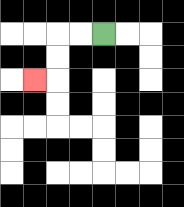{'start': '[4, 1]', 'end': '[1, 3]', 'path_directions': 'L,L,D,D,L', 'path_coordinates': '[[4, 1], [3, 1], [2, 1], [2, 2], [2, 3], [1, 3]]'}